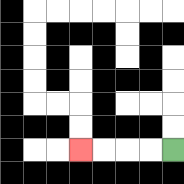{'start': '[7, 6]', 'end': '[3, 6]', 'path_directions': 'L,L,L,L', 'path_coordinates': '[[7, 6], [6, 6], [5, 6], [4, 6], [3, 6]]'}